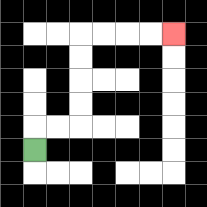{'start': '[1, 6]', 'end': '[7, 1]', 'path_directions': 'U,R,R,U,U,U,U,R,R,R,R', 'path_coordinates': '[[1, 6], [1, 5], [2, 5], [3, 5], [3, 4], [3, 3], [3, 2], [3, 1], [4, 1], [5, 1], [6, 1], [7, 1]]'}